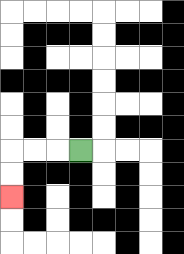{'start': '[3, 6]', 'end': '[0, 8]', 'path_directions': 'L,L,L,D,D', 'path_coordinates': '[[3, 6], [2, 6], [1, 6], [0, 6], [0, 7], [0, 8]]'}